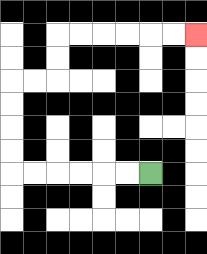{'start': '[6, 7]', 'end': '[8, 1]', 'path_directions': 'L,L,L,L,L,L,U,U,U,U,R,R,U,U,R,R,R,R,R,R', 'path_coordinates': '[[6, 7], [5, 7], [4, 7], [3, 7], [2, 7], [1, 7], [0, 7], [0, 6], [0, 5], [0, 4], [0, 3], [1, 3], [2, 3], [2, 2], [2, 1], [3, 1], [4, 1], [5, 1], [6, 1], [7, 1], [8, 1]]'}